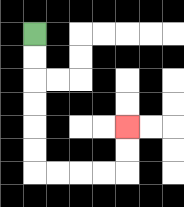{'start': '[1, 1]', 'end': '[5, 5]', 'path_directions': 'D,D,D,D,D,D,R,R,R,R,U,U', 'path_coordinates': '[[1, 1], [1, 2], [1, 3], [1, 4], [1, 5], [1, 6], [1, 7], [2, 7], [3, 7], [4, 7], [5, 7], [5, 6], [5, 5]]'}